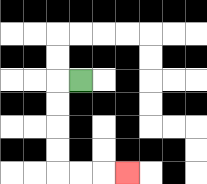{'start': '[3, 3]', 'end': '[5, 7]', 'path_directions': 'L,D,D,D,D,R,R,R', 'path_coordinates': '[[3, 3], [2, 3], [2, 4], [2, 5], [2, 6], [2, 7], [3, 7], [4, 7], [5, 7]]'}